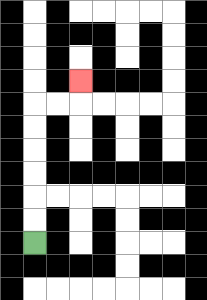{'start': '[1, 10]', 'end': '[3, 3]', 'path_directions': 'U,U,U,U,U,U,R,R,U', 'path_coordinates': '[[1, 10], [1, 9], [1, 8], [1, 7], [1, 6], [1, 5], [1, 4], [2, 4], [3, 4], [3, 3]]'}